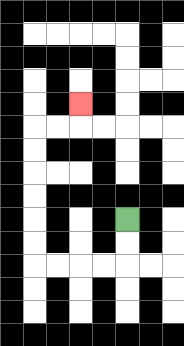{'start': '[5, 9]', 'end': '[3, 4]', 'path_directions': 'D,D,L,L,L,L,U,U,U,U,U,U,R,R,U', 'path_coordinates': '[[5, 9], [5, 10], [5, 11], [4, 11], [3, 11], [2, 11], [1, 11], [1, 10], [1, 9], [1, 8], [1, 7], [1, 6], [1, 5], [2, 5], [3, 5], [3, 4]]'}